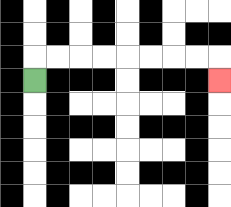{'start': '[1, 3]', 'end': '[9, 3]', 'path_directions': 'U,R,R,R,R,R,R,R,R,D', 'path_coordinates': '[[1, 3], [1, 2], [2, 2], [3, 2], [4, 2], [5, 2], [6, 2], [7, 2], [8, 2], [9, 2], [9, 3]]'}